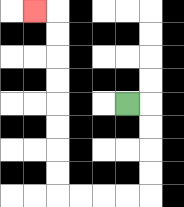{'start': '[5, 4]', 'end': '[1, 0]', 'path_directions': 'R,D,D,D,D,L,L,L,L,U,U,U,U,U,U,U,U,L', 'path_coordinates': '[[5, 4], [6, 4], [6, 5], [6, 6], [6, 7], [6, 8], [5, 8], [4, 8], [3, 8], [2, 8], [2, 7], [2, 6], [2, 5], [2, 4], [2, 3], [2, 2], [2, 1], [2, 0], [1, 0]]'}